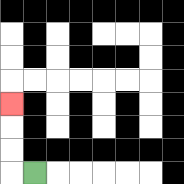{'start': '[1, 7]', 'end': '[0, 4]', 'path_directions': 'L,U,U,U', 'path_coordinates': '[[1, 7], [0, 7], [0, 6], [0, 5], [0, 4]]'}